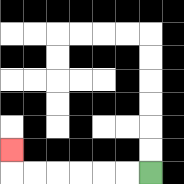{'start': '[6, 7]', 'end': '[0, 6]', 'path_directions': 'L,L,L,L,L,L,U', 'path_coordinates': '[[6, 7], [5, 7], [4, 7], [3, 7], [2, 7], [1, 7], [0, 7], [0, 6]]'}